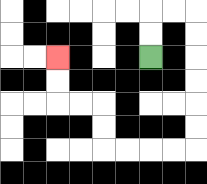{'start': '[6, 2]', 'end': '[2, 2]', 'path_directions': 'U,U,R,R,D,D,D,D,D,D,L,L,L,L,U,U,L,L,U,U', 'path_coordinates': '[[6, 2], [6, 1], [6, 0], [7, 0], [8, 0], [8, 1], [8, 2], [8, 3], [8, 4], [8, 5], [8, 6], [7, 6], [6, 6], [5, 6], [4, 6], [4, 5], [4, 4], [3, 4], [2, 4], [2, 3], [2, 2]]'}